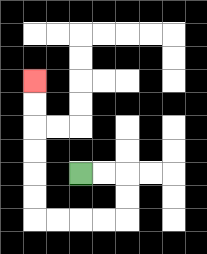{'start': '[3, 7]', 'end': '[1, 3]', 'path_directions': 'R,R,D,D,L,L,L,L,U,U,U,U,U,U', 'path_coordinates': '[[3, 7], [4, 7], [5, 7], [5, 8], [5, 9], [4, 9], [3, 9], [2, 9], [1, 9], [1, 8], [1, 7], [1, 6], [1, 5], [1, 4], [1, 3]]'}